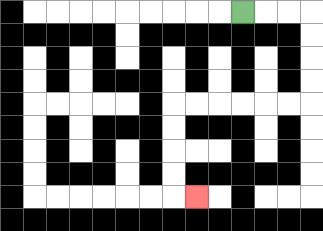{'start': '[10, 0]', 'end': '[8, 8]', 'path_directions': 'R,R,R,D,D,D,D,L,L,L,L,L,L,D,D,D,D,R', 'path_coordinates': '[[10, 0], [11, 0], [12, 0], [13, 0], [13, 1], [13, 2], [13, 3], [13, 4], [12, 4], [11, 4], [10, 4], [9, 4], [8, 4], [7, 4], [7, 5], [7, 6], [7, 7], [7, 8], [8, 8]]'}